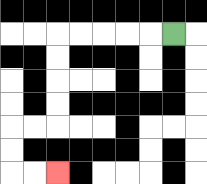{'start': '[7, 1]', 'end': '[2, 7]', 'path_directions': 'L,L,L,L,L,D,D,D,D,L,L,D,D,R,R', 'path_coordinates': '[[7, 1], [6, 1], [5, 1], [4, 1], [3, 1], [2, 1], [2, 2], [2, 3], [2, 4], [2, 5], [1, 5], [0, 5], [0, 6], [0, 7], [1, 7], [2, 7]]'}